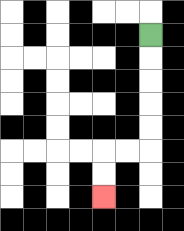{'start': '[6, 1]', 'end': '[4, 8]', 'path_directions': 'D,D,D,D,D,L,L,D,D', 'path_coordinates': '[[6, 1], [6, 2], [6, 3], [6, 4], [6, 5], [6, 6], [5, 6], [4, 6], [4, 7], [4, 8]]'}